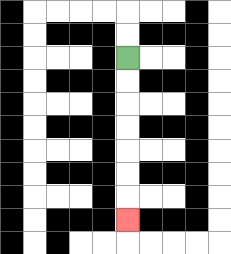{'start': '[5, 2]', 'end': '[5, 9]', 'path_directions': 'D,D,D,D,D,D,D', 'path_coordinates': '[[5, 2], [5, 3], [5, 4], [5, 5], [5, 6], [5, 7], [5, 8], [5, 9]]'}